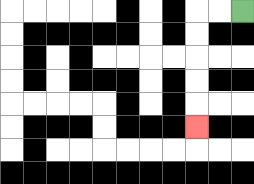{'start': '[10, 0]', 'end': '[8, 5]', 'path_directions': 'L,L,D,D,D,D,D', 'path_coordinates': '[[10, 0], [9, 0], [8, 0], [8, 1], [8, 2], [8, 3], [8, 4], [8, 5]]'}